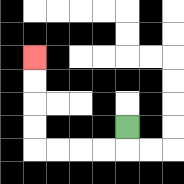{'start': '[5, 5]', 'end': '[1, 2]', 'path_directions': 'D,L,L,L,L,U,U,U,U', 'path_coordinates': '[[5, 5], [5, 6], [4, 6], [3, 6], [2, 6], [1, 6], [1, 5], [1, 4], [1, 3], [1, 2]]'}